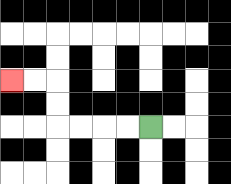{'start': '[6, 5]', 'end': '[0, 3]', 'path_directions': 'L,L,L,L,U,U,L,L', 'path_coordinates': '[[6, 5], [5, 5], [4, 5], [3, 5], [2, 5], [2, 4], [2, 3], [1, 3], [0, 3]]'}